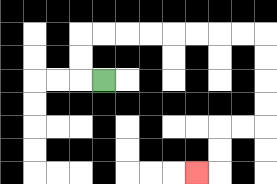{'start': '[4, 3]', 'end': '[8, 7]', 'path_directions': 'L,U,U,R,R,R,R,R,R,R,R,D,D,D,D,L,L,D,D,L', 'path_coordinates': '[[4, 3], [3, 3], [3, 2], [3, 1], [4, 1], [5, 1], [6, 1], [7, 1], [8, 1], [9, 1], [10, 1], [11, 1], [11, 2], [11, 3], [11, 4], [11, 5], [10, 5], [9, 5], [9, 6], [9, 7], [8, 7]]'}